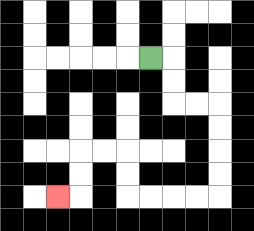{'start': '[6, 2]', 'end': '[2, 8]', 'path_directions': 'R,D,D,R,R,D,D,D,D,L,L,L,L,U,U,L,L,D,D,L', 'path_coordinates': '[[6, 2], [7, 2], [7, 3], [7, 4], [8, 4], [9, 4], [9, 5], [9, 6], [9, 7], [9, 8], [8, 8], [7, 8], [6, 8], [5, 8], [5, 7], [5, 6], [4, 6], [3, 6], [3, 7], [3, 8], [2, 8]]'}